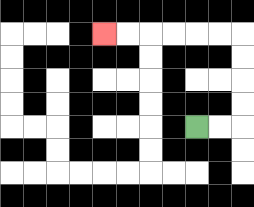{'start': '[8, 5]', 'end': '[4, 1]', 'path_directions': 'R,R,U,U,U,U,L,L,L,L,L,L', 'path_coordinates': '[[8, 5], [9, 5], [10, 5], [10, 4], [10, 3], [10, 2], [10, 1], [9, 1], [8, 1], [7, 1], [6, 1], [5, 1], [4, 1]]'}